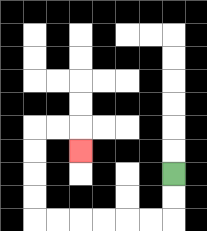{'start': '[7, 7]', 'end': '[3, 6]', 'path_directions': 'D,D,L,L,L,L,L,L,U,U,U,U,R,R,D', 'path_coordinates': '[[7, 7], [7, 8], [7, 9], [6, 9], [5, 9], [4, 9], [3, 9], [2, 9], [1, 9], [1, 8], [1, 7], [1, 6], [1, 5], [2, 5], [3, 5], [3, 6]]'}